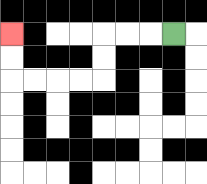{'start': '[7, 1]', 'end': '[0, 1]', 'path_directions': 'L,L,L,D,D,L,L,L,L,U,U', 'path_coordinates': '[[7, 1], [6, 1], [5, 1], [4, 1], [4, 2], [4, 3], [3, 3], [2, 3], [1, 3], [0, 3], [0, 2], [0, 1]]'}